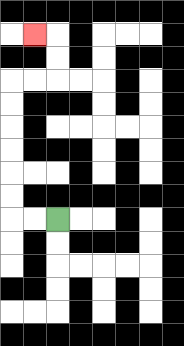{'start': '[2, 9]', 'end': '[1, 1]', 'path_directions': 'L,L,U,U,U,U,U,U,R,R,U,U,L', 'path_coordinates': '[[2, 9], [1, 9], [0, 9], [0, 8], [0, 7], [0, 6], [0, 5], [0, 4], [0, 3], [1, 3], [2, 3], [2, 2], [2, 1], [1, 1]]'}